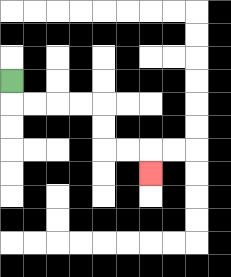{'start': '[0, 3]', 'end': '[6, 7]', 'path_directions': 'D,R,R,R,R,D,D,R,R,D', 'path_coordinates': '[[0, 3], [0, 4], [1, 4], [2, 4], [3, 4], [4, 4], [4, 5], [4, 6], [5, 6], [6, 6], [6, 7]]'}